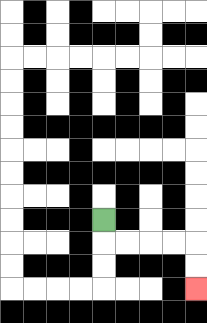{'start': '[4, 9]', 'end': '[8, 12]', 'path_directions': 'D,R,R,R,R,D,D', 'path_coordinates': '[[4, 9], [4, 10], [5, 10], [6, 10], [7, 10], [8, 10], [8, 11], [8, 12]]'}